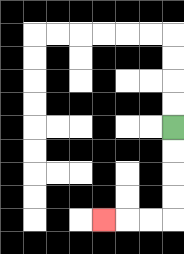{'start': '[7, 5]', 'end': '[4, 9]', 'path_directions': 'D,D,D,D,L,L,L', 'path_coordinates': '[[7, 5], [7, 6], [7, 7], [7, 8], [7, 9], [6, 9], [5, 9], [4, 9]]'}